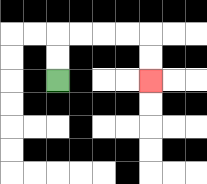{'start': '[2, 3]', 'end': '[6, 3]', 'path_directions': 'U,U,R,R,R,R,D,D', 'path_coordinates': '[[2, 3], [2, 2], [2, 1], [3, 1], [4, 1], [5, 1], [6, 1], [6, 2], [6, 3]]'}